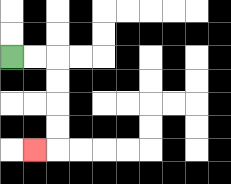{'start': '[0, 2]', 'end': '[1, 6]', 'path_directions': 'R,R,D,D,D,D,L', 'path_coordinates': '[[0, 2], [1, 2], [2, 2], [2, 3], [2, 4], [2, 5], [2, 6], [1, 6]]'}